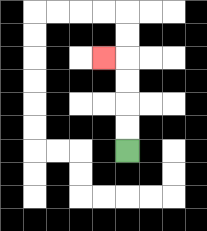{'start': '[5, 6]', 'end': '[4, 2]', 'path_directions': 'U,U,U,U,L', 'path_coordinates': '[[5, 6], [5, 5], [5, 4], [5, 3], [5, 2], [4, 2]]'}